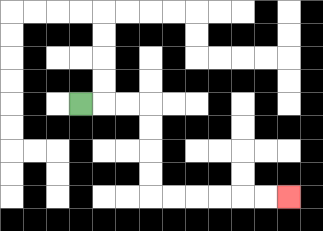{'start': '[3, 4]', 'end': '[12, 8]', 'path_directions': 'R,R,R,D,D,D,D,R,R,R,R,R,R', 'path_coordinates': '[[3, 4], [4, 4], [5, 4], [6, 4], [6, 5], [6, 6], [6, 7], [6, 8], [7, 8], [8, 8], [9, 8], [10, 8], [11, 8], [12, 8]]'}